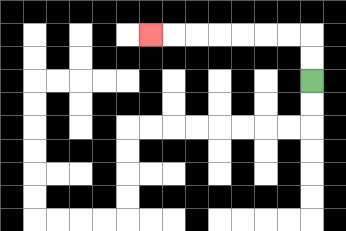{'start': '[13, 3]', 'end': '[6, 1]', 'path_directions': 'U,U,L,L,L,L,L,L,L', 'path_coordinates': '[[13, 3], [13, 2], [13, 1], [12, 1], [11, 1], [10, 1], [9, 1], [8, 1], [7, 1], [6, 1]]'}